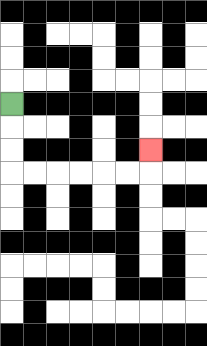{'start': '[0, 4]', 'end': '[6, 6]', 'path_directions': 'D,D,D,R,R,R,R,R,R,U', 'path_coordinates': '[[0, 4], [0, 5], [0, 6], [0, 7], [1, 7], [2, 7], [3, 7], [4, 7], [5, 7], [6, 7], [6, 6]]'}